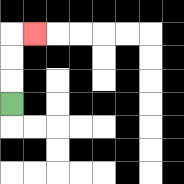{'start': '[0, 4]', 'end': '[1, 1]', 'path_directions': 'U,U,U,R', 'path_coordinates': '[[0, 4], [0, 3], [0, 2], [0, 1], [1, 1]]'}